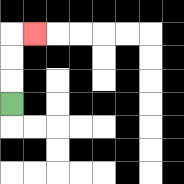{'start': '[0, 4]', 'end': '[1, 1]', 'path_directions': 'U,U,U,R', 'path_coordinates': '[[0, 4], [0, 3], [0, 2], [0, 1], [1, 1]]'}